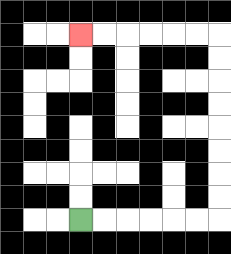{'start': '[3, 9]', 'end': '[3, 1]', 'path_directions': 'R,R,R,R,R,R,U,U,U,U,U,U,U,U,L,L,L,L,L,L', 'path_coordinates': '[[3, 9], [4, 9], [5, 9], [6, 9], [7, 9], [8, 9], [9, 9], [9, 8], [9, 7], [9, 6], [9, 5], [9, 4], [9, 3], [9, 2], [9, 1], [8, 1], [7, 1], [6, 1], [5, 1], [4, 1], [3, 1]]'}